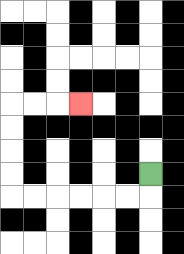{'start': '[6, 7]', 'end': '[3, 4]', 'path_directions': 'D,L,L,L,L,L,L,U,U,U,U,R,R,R', 'path_coordinates': '[[6, 7], [6, 8], [5, 8], [4, 8], [3, 8], [2, 8], [1, 8], [0, 8], [0, 7], [0, 6], [0, 5], [0, 4], [1, 4], [2, 4], [3, 4]]'}